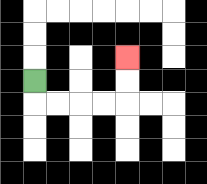{'start': '[1, 3]', 'end': '[5, 2]', 'path_directions': 'D,R,R,R,R,U,U', 'path_coordinates': '[[1, 3], [1, 4], [2, 4], [3, 4], [4, 4], [5, 4], [5, 3], [5, 2]]'}